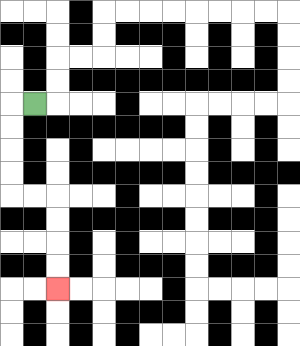{'start': '[1, 4]', 'end': '[2, 12]', 'path_directions': 'L,D,D,D,D,R,R,D,D,D,D', 'path_coordinates': '[[1, 4], [0, 4], [0, 5], [0, 6], [0, 7], [0, 8], [1, 8], [2, 8], [2, 9], [2, 10], [2, 11], [2, 12]]'}